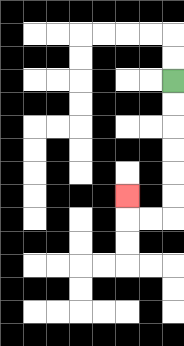{'start': '[7, 3]', 'end': '[5, 8]', 'path_directions': 'D,D,D,D,D,D,L,L,U', 'path_coordinates': '[[7, 3], [7, 4], [7, 5], [7, 6], [7, 7], [7, 8], [7, 9], [6, 9], [5, 9], [5, 8]]'}